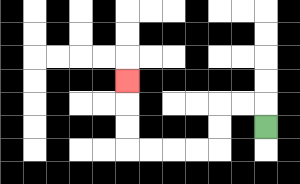{'start': '[11, 5]', 'end': '[5, 3]', 'path_directions': 'U,L,L,D,D,L,L,L,L,U,U,U', 'path_coordinates': '[[11, 5], [11, 4], [10, 4], [9, 4], [9, 5], [9, 6], [8, 6], [7, 6], [6, 6], [5, 6], [5, 5], [5, 4], [5, 3]]'}